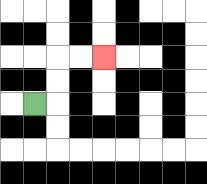{'start': '[1, 4]', 'end': '[4, 2]', 'path_directions': 'R,U,U,R,R', 'path_coordinates': '[[1, 4], [2, 4], [2, 3], [2, 2], [3, 2], [4, 2]]'}